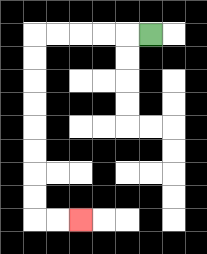{'start': '[6, 1]', 'end': '[3, 9]', 'path_directions': 'L,L,L,L,L,D,D,D,D,D,D,D,D,R,R', 'path_coordinates': '[[6, 1], [5, 1], [4, 1], [3, 1], [2, 1], [1, 1], [1, 2], [1, 3], [1, 4], [1, 5], [1, 6], [1, 7], [1, 8], [1, 9], [2, 9], [3, 9]]'}